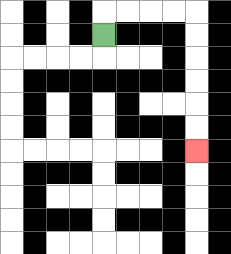{'start': '[4, 1]', 'end': '[8, 6]', 'path_directions': 'U,R,R,R,R,D,D,D,D,D,D', 'path_coordinates': '[[4, 1], [4, 0], [5, 0], [6, 0], [7, 0], [8, 0], [8, 1], [8, 2], [8, 3], [8, 4], [8, 5], [8, 6]]'}